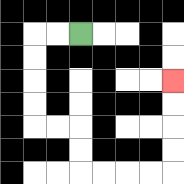{'start': '[3, 1]', 'end': '[7, 3]', 'path_directions': 'L,L,D,D,D,D,R,R,D,D,R,R,R,R,U,U,U,U', 'path_coordinates': '[[3, 1], [2, 1], [1, 1], [1, 2], [1, 3], [1, 4], [1, 5], [2, 5], [3, 5], [3, 6], [3, 7], [4, 7], [5, 7], [6, 7], [7, 7], [7, 6], [7, 5], [7, 4], [7, 3]]'}